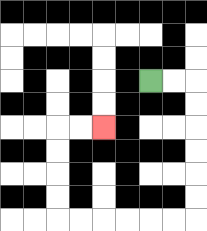{'start': '[6, 3]', 'end': '[4, 5]', 'path_directions': 'R,R,D,D,D,D,D,D,L,L,L,L,L,L,U,U,U,U,R,R', 'path_coordinates': '[[6, 3], [7, 3], [8, 3], [8, 4], [8, 5], [8, 6], [8, 7], [8, 8], [8, 9], [7, 9], [6, 9], [5, 9], [4, 9], [3, 9], [2, 9], [2, 8], [2, 7], [2, 6], [2, 5], [3, 5], [4, 5]]'}